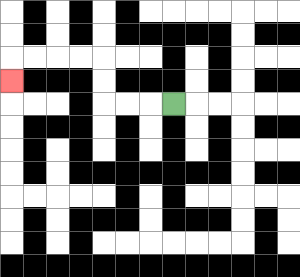{'start': '[7, 4]', 'end': '[0, 3]', 'path_directions': 'L,L,L,U,U,L,L,L,L,D', 'path_coordinates': '[[7, 4], [6, 4], [5, 4], [4, 4], [4, 3], [4, 2], [3, 2], [2, 2], [1, 2], [0, 2], [0, 3]]'}